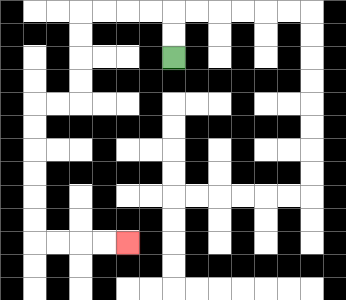{'start': '[7, 2]', 'end': '[5, 10]', 'path_directions': 'U,U,L,L,L,L,D,D,D,D,L,L,D,D,D,D,D,D,R,R,R,R', 'path_coordinates': '[[7, 2], [7, 1], [7, 0], [6, 0], [5, 0], [4, 0], [3, 0], [3, 1], [3, 2], [3, 3], [3, 4], [2, 4], [1, 4], [1, 5], [1, 6], [1, 7], [1, 8], [1, 9], [1, 10], [2, 10], [3, 10], [4, 10], [5, 10]]'}